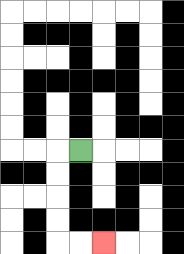{'start': '[3, 6]', 'end': '[4, 10]', 'path_directions': 'L,D,D,D,D,R,R', 'path_coordinates': '[[3, 6], [2, 6], [2, 7], [2, 8], [2, 9], [2, 10], [3, 10], [4, 10]]'}